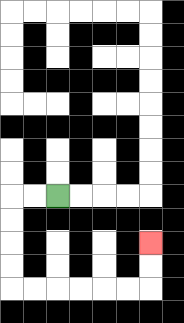{'start': '[2, 8]', 'end': '[6, 10]', 'path_directions': 'L,L,D,D,D,D,R,R,R,R,R,R,U,U', 'path_coordinates': '[[2, 8], [1, 8], [0, 8], [0, 9], [0, 10], [0, 11], [0, 12], [1, 12], [2, 12], [3, 12], [4, 12], [5, 12], [6, 12], [6, 11], [6, 10]]'}